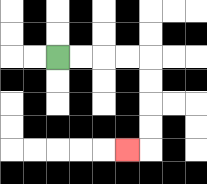{'start': '[2, 2]', 'end': '[5, 6]', 'path_directions': 'R,R,R,R,D,D,D,D,L', 'path_coordinates': '[[2, 2], [3, 2], [4, 2], [5, 2], [6, 2], [6, 3], [6, 4], [6, 5], [6, 6], [5, 6]]'}